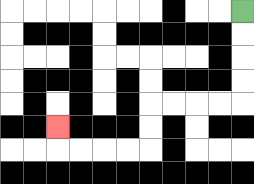{'start': '[10, 0]', 'end': '[2, 5]', 'path_directions': 'D,D,D,D,L,L,L,L,D,D,L,L,L,L,U', 'path_coordinates': '[[10, 0], [10, 1], [10, 2], [10, 3], [10, 4], [9, 4], [8, 4], [7, 4], [6, 4], [6, 5], [6, 6], [5, 6], [4, 6], [3, 6], [2, 6], [2, 5]]'}